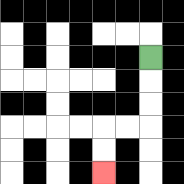{'start': '[6, 2]', 'end': '[4, 7]', 'path_directions': 'D,D,D,L,L,D,D', 'path_coordinates': '[[6, 2], [6, 3], [6, 4], [6, 5], [5, 5], [4, 5], [4, 6], [4, 7]]'}